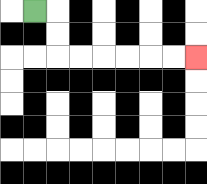{'start': '[1, 0]', 'end': '[8, 2]', 'path_directions': 'R,D,D,R,R,R,R,R,R', 'path_coordinates': '[[1, 0], [2, 0], [2, 1], [2, 2], [3, 2], [4, 2], [5, 2], [6, 2], [7, 2], [8, 2]]'}